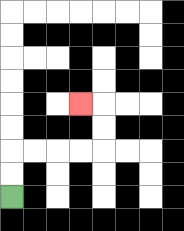{'start': '[0, 8]', 'end': '[3, 4]', 'path_directions': 'U,U,R,R,R,R,U,U,L', 'path_coordinates': '[[0, 8], [0, 7], [0, 6], [1, 6], [2, 6], [3, 6], [4, 6], [4, 5], [4, 4], [3, 4]]'}